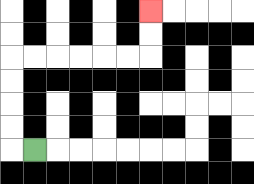{'start': '[1, 6]', 'end': '[6, 0]', 'path_directions': 'L,U,U,U,U,R,R,R,R,R,R,U,U', 'path_coordinates': '[[1, 6], [0, 6], [0, 5], [0, 4], [0, 3], [0, 2], [1, 2], [2, 2], [3, 2], [4, 2], [5, 2], [6, 2], [6, 1], [6, 0]]'}